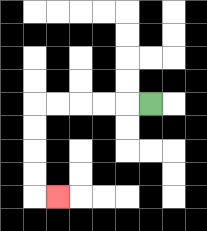{'start': '[6, 4]', 'end': '[2, 8]', 'path_directions': 'L,L,L,L,L,D,D,D,D,R', 'path_coordinates': '[[6, 4], [5, 4], [4, 4], [3, 4], [2, 4], [1, 4], [1, 5], [1, 6], [1, 7], [1, 8], [2, 8]]'}